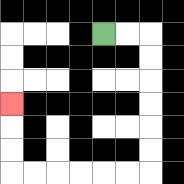{'start': '[4, 1]', 'end': '[0, 4]', 'path_directions': 'R,R,D,D,D,D,D,D,L,L,L,L,L,L,U,U,U', 'path_coordinates': '[[4, 1], [5, 1], [6, 1], [6, 2], [6, 3], [6, 4], [6, 5], [6, 6], [6, 7], [5, 7], [4, 7], [3, 7], [2, 7], [1, 7], [0, 7], [0, 6], [0, 5], [0, 4]]'}